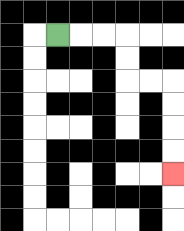{'start': '[2, 1]', 'end': '[7, 7]', 'path_directions': 'R,R,R,D,D,R,R,D,D,D,D', 'path_coordinates': '[[2, 1], [3, 1], [4, 1], [5, 1], [5, 2], [5, 3], [6, 3], [7, 3], [7, 4], [7, 5], [7, 6], [7, 7]]'}